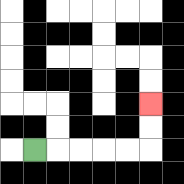{'start': '[1, 6]', 'end': '[6, 4]', 'path_directions': 'R,R,R,R,R,U,U', 'path_coordinates': '[[1, 6], [2, 6], [3, 6], [4, 6], [5, 6], [6, 6], [6, 5], [6, 4]]'}